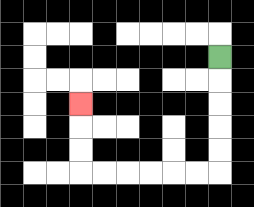{'start': '[9, 2]', 'end': '[3, 4]', 'path_directions': 'D,D,D,D,D,L,L,L,L,L,L,U,U,U', 'path_coordinates': '[[9, 2], [9, 3], [9, 4], [9, 5], [9, 6], [9, 7], [8, 7], [7, 7], [6, 7], [5, 7], [4, 7], [3, 7], [3, 6], [3, 5], [3, 4]]'}